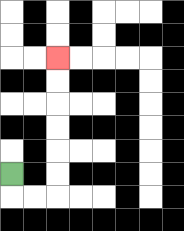{'start': '[0, 7]', 'end': '[2, 2]', 'path_directions': 'D,R,R,U,U,U,U,U,U', 'path_coordinates': '[[0, 7], [0, 8], [1, 8], [2, 8], [2, 7], [2, 6], [2, 5], [2, 4], [2, 3], [2, 2]]'}